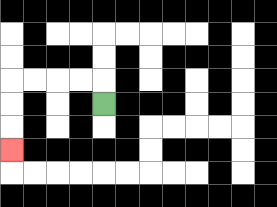{'start': '[4, 4]', 'end': '[0, 6]', 'path_directions': 'U,L,L,L,L,D,D,D', 'path_coordinates': '[[4, 4], [4, 3], [3, 3], [2, 3], [1, 3], [0, 3], [0, 4], [0, 5], [0, 6]]'}